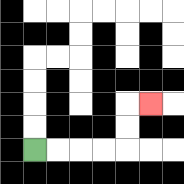{'start': '[1, 6]', 'end': '[6, 4]', 'path_directions': 'R,R,R,R,U,U,R', 'path_coordinates': '[[1, 6], [2, 6], [3, 6], [4, 6], [5, 6], [5, 5], [5, 4], [6, 4]]'}